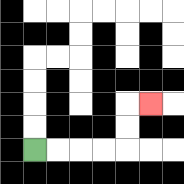{'start': '[1, 6]', 'end': '[6, 4]', 'path_directions': 'R,R,R,R,U,U,R', 'path_coordinates': '[[1, 6], [2, 6], [3, 6], [4, 6], [5, 6], [5, 5], [5, 4], [6, 4]]'}